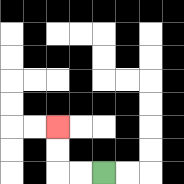{'start': '[4, 7]', 'end': '[2, 5]', 'path_directions': 'L,L,U,U', 'path_coordinates': '[[4, 7], [3, 7], [2, 7], [2, 6], [2, 5]]'}